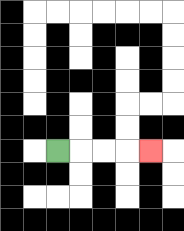{'start': '[2, 6]', 'end': '[6, 6]', 'path_directions': 'R,R,R,R', 'path_coordinates': '[[2, 6], [3, 6], [4, 6], [5, 6], [6, 6]]'}